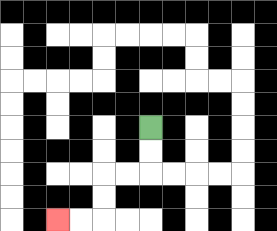{'start': '[6, 5]', 'end': '[2, 9]', 'path_directions': 'D,D,L,L,D,D,L,L', 'path_coordinates': '[[6, 5], [6, 6], [6, 7], [5, 7], [4, 7], [4, 8], [4, 9], [3, 9], [2, 9]]'}